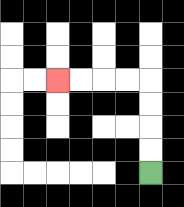{'start': '[6, 7]', 'end': '[2, 3]', 'path_directions': 'U,U,U,U,L,L,L,L', 'path_coordinates': '[[6, 7], [6, 6], [6, 5], [6, 4], [6, 3], [5, 3], [4, 3], [3, 3], [2, 3]]'}